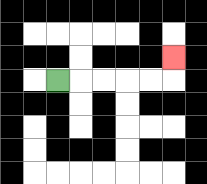{'start': '[2, 3]', 'end': '[7, 2]', 'path_directions': 'R,R,R,R,R,U', 'path_coordinates': '[[2, 3], [3, 3], [4, 3], [5, 3], [6, 3], [7, 3], [7, 2]]'}